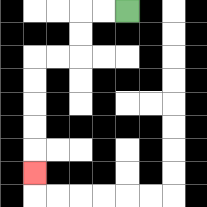{'start': '[5, 0]', 'end': '[1, 7]', 'path_directions': 'L,L,D,D,L,L,D,D,D,D,D', 'path_coordinates': '[[5, 0], [4, 0], [3, 0], [3, 1], [3, 2], [2, 2], [1, 2], [1, 3], [1, 4], [1, 5], [1, 6], [1, 7]]'}